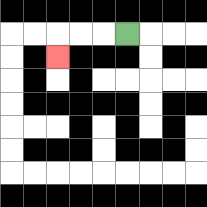{'start': '[5, 1]', 'end': '[2, 2]', 'path_directions': 'L,L,L,D', 'path_coordinates': '[[5, 1], [4, 1], [3, 1], [2, 1], [2, 2]]'}